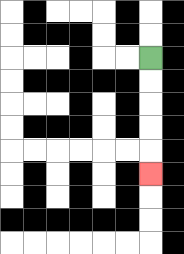{'start': '[6, 2]', 'end': '[6, 7]', 'path_directions': 'D,D,D,D,D', 'path_coordinates': '[[6, 2], [6, 3], [6, 4], [6, 5], [6, 6], [6, 7]]'}